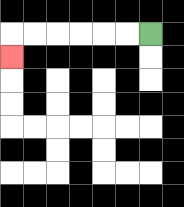{'start': '[6, 1]', 'end': '[0, 2]', 'path_directions': 'L,L,L,L,L,L,D', 'path_coordinates': '[[6, 1], [5, 1], [4, 1], [3, 1], [2, 1], [1, 1], [0, 1], [0, 2]]'}